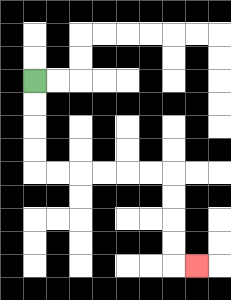{'start': '[1, 3]', 'end': '[8, 11]', 'path_directions': 'D,D,D,D,R,R,R,R,R,R,D,D,D,D,R', 'path_coordinates': '[[1, 3], [1, 4], [1, 5], [1, 6], [1, 7], [2, 7], [3, 7], [4, 7], [5, 7], [6, 7], [7, 7], [7, 8], [7, 9], [7, 10], [7, 11], [8, 11]]'}